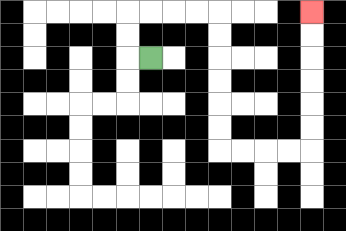{'start': '[6, 2]', 'end': '[13, 0]', 'path_directions': 'L,U,U,R,R,R,R,D,D,D,D,D,D,R,R,R,R,U,U,U,U,U,U', 'path_coordinates': '[[6, 2], [5, 2], [5, 1], [5, 0], [6, 0], [7, 0], [8, 0], [9, 0], [9, 1], [9, 2], [9, 3], [9, 4], [9, 5], [9, 6], [10, 6], [11, 6], [12, 6], [13, 6], [13, 5], [13, 4], [13, 3], [13, 2], [13, 1], [13, 0]]'}